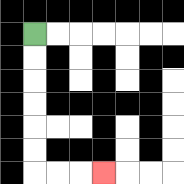{'start': '[1, 1]', 'end': '[4, 7]', 'path_directions': 'D,D,D,D,D,D,R,R,R', 'path_coordinates': '[[1, 1], [1, 2], [1, 3], [1, 4], [1, 5], [1, 6], [1, 7], [2, 7], [3, 7], [4, 7]]'}